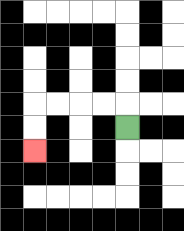{'start': '[5, 5]', 'end': '[1, 6]', 'path_directions': 'U,L,L,L,L,D,D', 'path_coordinates': '[[5, 5], [5, 4], [4, 4], [3, 4], [2, 4], [1, 4], [1, 5], [1, 6]]'}